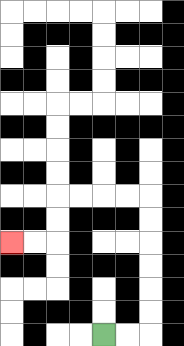{'start': '[4, 14]', 'end': '[0, 10]', 'path_directions': 'R,R,U,U,U,U,U,U,L,L,L,L,D,D,L,L', 'path_coordinates': '[[4, 14], [5, 14], [6, 14], [6, 13], [6, 12], [6, 11], [6, 10], [6, 9], [6, 8], [5, 8], [4, 8], [3, 8], [2, 8], [2, 9], [2, 10], [1, 10], [0, 10]]'}